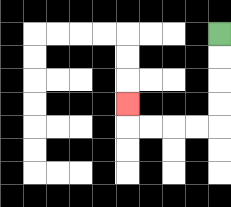{'start': '[9, 1]', 'end': '[5, 4]', 'path_directions': 'D,D,D,D,L,L,L,L,U', 'path_coordinates': '[[9, 1], [9, 2], [9, 3], [9, 4], [9, 5], [8, 5], [7, 5], [6, 5], [5, 5], [5, 4]]'}